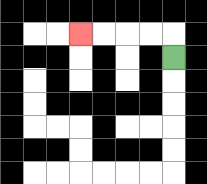{'start': '[7, 2]', 'end': '[3, 1]', 'path_directions': 'U,L,L,L,L', 'path_coordinates': '[[7, 2], [7, 1], [6, 1], [5, 1], [4, 1], [3, 1]]'}